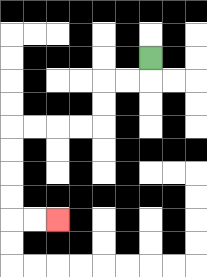{'start': '[6, 2]', 'end': '[2, 9]', 'path_directions': 'D,L,L,D,D,L,L,L,L,D,D,D,D,R,R', 'path_coordinates': '[[6, 2], [6, 3], [5, 3], [4, 3], [4, 4], [4, 5], [3, 5], [2, 5], [1, 5], [0, 5], [0, 6], [0, 7], [0, 8], [0, 9], [1, 9], [2, 9]]'}